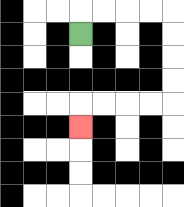{'start': '[3, 1]', 'end': '[3, 5]', 'path_directions': 'U,R,R,R,R,D,D,D,D,L,L,L,L,D', 'path_coordinates': '[[3, 1], [3, 0], [4, 0], [5, 0], [6, 0], [7, 0], [7, 1], [7, 2], [7, 3], [7, 4], [6, 4], [5, 4], [4, 4], [3, 4], [3, 5]]'}